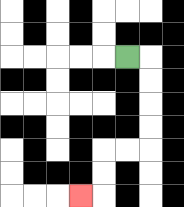{'start': '[5, 2]', 'end': '[3, 8]', 'path_directions': 'R,D,D,D,D,L,L,D,D,L', 'path_coordinates': '[[5, 2], [6, 2], [6, 3], [6, 4], [6, 5], [6, 6], [5, 6], [4, 6], [4, 7], [4, 8], [3, 8]]'}